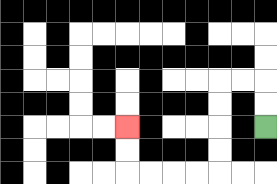{'start': '[11, 5]', 'end': '[5, 5]', 'path_directions': 'U,U,L,L,D,D,D,D,L,L,L,L,U,U', 'path_coordinates': '[[11, 5], [11, 4], [11, 3], [10, 3], [9, 3], [9, 4], [9, 5], [9, 6], [9, 7], [8, 7], [7, 7], [6, 7], [5, 7], [5, 6], [5, 5]]'}